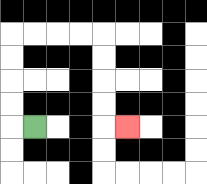{'start': '[1, 5]', 'end': '[5, 5]', 'path_directions': 'L,U,U,U,U,R,R,R,R,D,D,D,D,R', 'path_coordinates': '[[1, 5], [0, 5], [0, 4], [0, 3], [0, 2], [0, 1], [1, 1], [2, 1], [3, 1], [4, 1], [4, 2], [4, 3], [4, 4], [4, 5], [5, 5]]'}